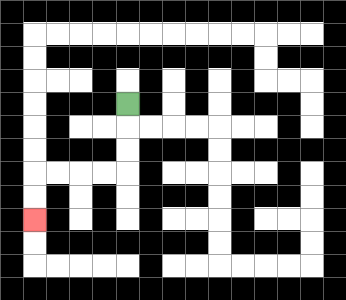{'start': '[5, 4]', 'end': '[1, 9]', 'path_directions': 'D,D,D,L,L,L,L,D,D', 'path_coordinates': '[[5, 4], [5, 5], [5, 6], [5, 7], [4, 7], [3, 7], [2, 7], [1, 7], [1, 8], [1, 9]]'}